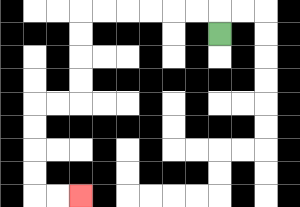{'start': '[9, 1]', 'end': '[3, 8]', 'path_directions': 'U,L,L,L,L,L,L,D,D,D,D,L,L,D,D,D,D,R,R', 'path_coordinates': '[[9, 1], [9, 0], [8, 0], [7, 0], [6, 0], [5, 0], [4, 0], [3, 0], [3, 1], [3, 2], [3, 3], [3, 4], [2, 4], [1, 4], [1, 5], [1, 6], [1, 7], [1, 8], [2, 8], [3, 8]]'}